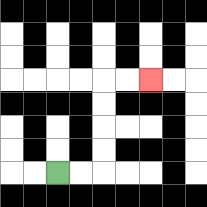{'start': '[2, 7]', 'end': '[6, 3]', 'path_directions': 'R,R,U,U,U,U,R,R', 'path_coordinates': '[[2, 7], [3, 7], [4, 7], [4, 6], [4, 5], [4, 4], [4, 3], [5, 3], [6, 3]]'}